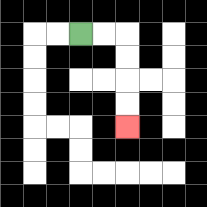{'start': '[3, 1]', 'end': '[5, 5]', 'path_directions': 'R,R,D,D,D,D', 'path_coordinates': '[[3, 1], [4, 1], [5, 1], [5, 2], [5, 3], [5, 4], [5, 5]]'}